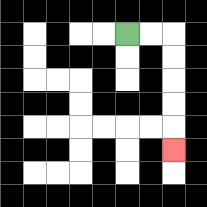{'start': '[5, 1]', 'end': '[7, 6]', 'path_directions': 'R,R,D,D,D,D,D', 'path_coordinates': '[[5, 1], [6, 1], [7, 1], [7, 2], [7, 3], [7, 4], [7, 5], [7, 6]]'}